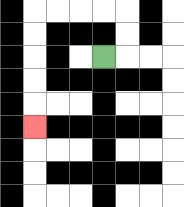{'start': '[4, 2]', 'end': '[1, 5]', 'path_directions': 'R,U,U,L,L,L,L,D,D,D,D,D', 'path_coordinates': '[[4, 2], [5, 2], [5, 1], [5, 0], [4, 0], [3, 0], [2, 0], [1, 0], [1, 1], [1, 2], [1, 3], [1, 4], [1, 5]]'}